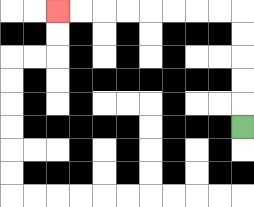{'start': '[10, 5]', 'end': '[2, 0]', 'path_directions': 'U,U,U,U,U,L,L,L,L,L,L,L,L', 'path_coordinates': '[[10, 5], [10, 4], [10, 3], [10, 2], [10, 1], [10, 0], [9, 0], [8, 0], [7, 0], [6, 0], [5, 0], [4, 0], [3, 0], [2, 0]]'}